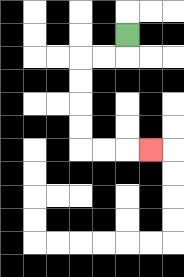{'start': '[5, 1]', 'end': '[6, 6]', 'path_directions': 'D,L,L,D,D,D,D,R,R,R', 'path_coordinates': '[[5, 1], [5, 2], [4, 2], [3, 2], [3, 3], [3, 4], [3, 5], [3, 6], [4, 6], [5, 6], [6, 6]]'}